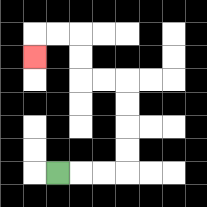{'start': '[2, 7]', 'end': '[1, 2]', 'path_directions': 'R,R,R,U,U,U,U,L,L,U,U,L,L,D', 'path_coordinates': '[[2, 7], [3, 7], [4, 7], [5, 7], [5, 6], [5, 5], [5, 4], [5, 3], [4, 3], [3, 3], [3, 2], [3, 1], [2, 1], [1, 1], [1, 2]]'}